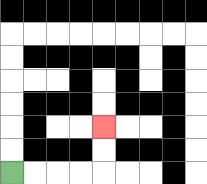{'start': '[0, 7]', 'end': '[4, 5]', 'path_directions': 'R,R,R,R,U,U', 'path_coordinates': '[[0, 7], [1, 7], [2, 7], [3, 7], [4, 7], [4, 6], [4, 5]]'}